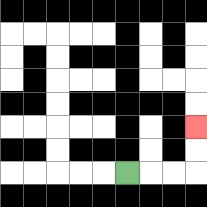{'start': '[5, 7]', 'end': '[8, 5]', 'path_directions': 'R,R,R,U,U', 'path_coordinates': '[[5, 7], [6, 7], [7, 7], [8, 7], [8, 6], [8, 5]]'}